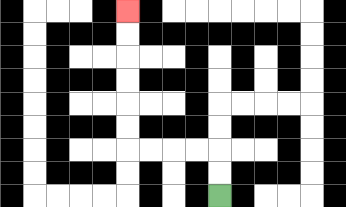{'start': '[9, 8]', 'end': '[5, 0]', 'path_directions': 'U,U,L,L,L,L,U,U,U,U,U,U', 'path_coordinates': '[[9, 8], [9, 7], [9, 6], [8, 6], [7, 6], [6, 6], [5, 6], [5, 5], [5, 4], [5, 3], [5, 2], [5, 1], [5, 0]]'}